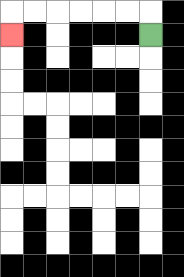{'start': '[6, 1]', 'end': '[0, 1]', 'path_directions': 'U,L,L,L,L,L,L,D', 'path_coordinates': '[[6, 1], [6, 0], [5, 0], [4, 0], [3, 0], [2, 0], [1, 0], [0, 0], [0, 1]]'}